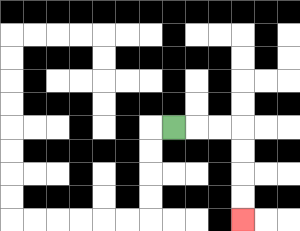{'start': '[7, 5]', 'end': '[10, 9]', 'path_directions': 'R,R,R,D,D,D,D', 'path_coordinates': '[[7, 5], [8, 5], [9, 5], [10, 5], [10, 6], [10, 7], [10, 8], [10, 9]]'}